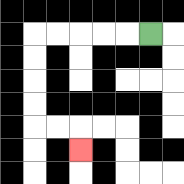{'start': '[6, 1]', 'end': '[3, 6]', 'path_directions': 'L,L,L,L,L,D,D,D,D,R,R,D', 'path_coordinates': '[[6, 1], [5, 1], [4, 1], [3, 1], [2, 1], [1, 1], [1, 2], [1, 3], [1, 4], [1, 5], [2, 5], [3, 5], [3, 6]]'}